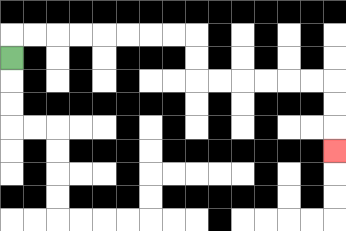{'start': '[0, 2]', 'end': '[14, 6]', 'path_directions': 'U,R,R,R,R,R,R,R,R,D,D,R,R,R,R,R,R,D,D,D', 'path_coordinates': '[[0, 2], [0, 1], [1, 1], [2, 1], [3, 1], [4, 1], [5, 1], [6, 1], [7, 1], [8, 1], [8, 2], [8, 3], [9, 3], [10, 3], [11, 3], [12, 3], [13, 3], [14, 3], [14, 4], [14, 5], [14, 6]]'}